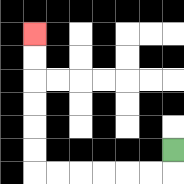{'start': '[7, 6]', 'end': '[1, 1]', 'path_directions': 'D,L,L,L,L,L,L,U,U,U,U,U,U', 'path_coordinates': '[[7, 6], [7, 7], [6, 7], [5, 7], [4, 7], [3, 7], [2, 7], [1, 7], [1, 6], [1, 5], [1, 4], [1, 3], [1, 2], [1, 1]]'}